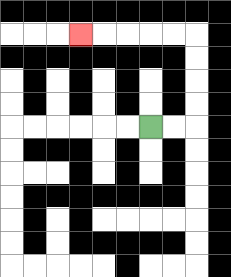{'start': '[6, 5]', 'end': '[3, 1]', 'path_directions': 'R,R,U,U,U,U,L,L,L,L,L', 'path_coordinates': '[[6, 5], [7, 5], [8, 5], [8, 4], [8, 3], [8, 2], [8, 1], [7, 1], [6, 1], [5, 1], [4, 1], [3, 1]]'}